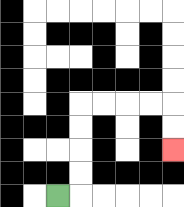{'start': '[2, 8]', 'end': '[7, 6]', 'path_directions': 'R,U,U,U,U,R,R,R,R,D,D', 'path_coordinates': '[[2, 8], [3, 8], [3, 7], [3, 6], [3, 5], [3, 4], [4, 4], [5, 4], [6, 4], [7, 4], [7, 5], [7, 6]]'}